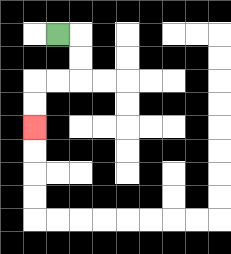{'start': '[2, 1]', 'end': '[1, 5]', 'path_directions': 'R,D,D,L,L,D,D', 'path_coordinates': '[[2, 1], [3, 1], [3, 2], [3, 3], [2, 3], [1, 3], [1, 4], [1, 5]]'}